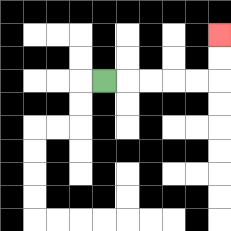{'start': '[4, 3]', 'end': '[9, 1]', 'path_directions': 'R,R,R,R,R,U,U', 'path_coordinates': '[[4, 3], [5, 3], [6, 3], [7, 3], [8, 3], [9, 3], [9, 2], [9, 1]]'}